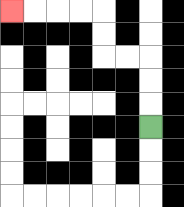{'start': '[6, 5]', 'end': '[0, 0]', 'path_directions': 'U,U,U,L,L,U,U,L,L,L,L', 'path_coordinates': '[[6, 5], [6, 4], [6, 3], [6, 2], [5, 2], [4, 2], [4, 1], [4, 0], [3, 0], [2, 0], [1, 0], [0, 0]]'}